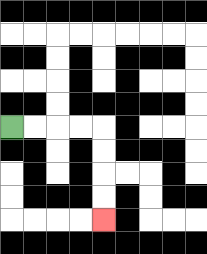{'start': '[0, 5]', 'end': '[4, 9]', 'path_directions': 'R,R,R,R,D,D,D,D', 'path_coordinates': '[[0, 5], [1, 5], [2, 5], [3, 5], [4, 5], [4, 6], [4, 7], [4, 8], [4, 9]]'}